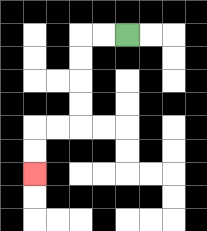{'start': '[5, 1]', 'end': '[1, 7]', 'path_directions': 'L,L,D,D,D,D,L,L,D,D', 'path_coordinates': '[[5, 1], [4, 1], [3, 1], [3, 2], [3, 3], [3, 4], [3, 5], [2, 5], [1, 5], [1, 6], [1, 7]]'}